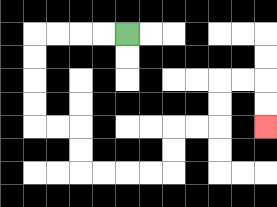{'start': '[5, 1]', 'end': '[11, 5]', 'path_directions': 'L,L,L,L,D,D,D,D,R,R,D,D,R,R,R,R,U,U,R,R,U,U,R,R,D,D', 'path_coordinates': '[[5, 1], [4, 1], [3, 1], [2, 1], [1, 1], [1, 2], [1, 3], [1, 4], [1, 5], [2, 5], [3, 5], [3, 6], [3, 7], [4, 7], [5, 7], [6, 7], [7, 7], [7, 6], [7, 5], [8, 5], [9, 5], [9, 4], [9, 3], [10, 3], [11, 3], [11, 4], [11, 5]]'}